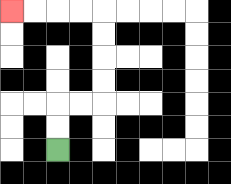{'start': '[2, 6]', 'end': '[0, 0]', 'path_directions': 'U,U,R,R,U,U,U,U,L,L,L,L', 'path_coordinates': '[[2, 6], [2, 5], [2, 4], [3, 4], [4, 4], [4, 3], [4, 2], [4, 1], [4, 0], [3, 0], [2, 0], [1, 0], [0, 0]]'}